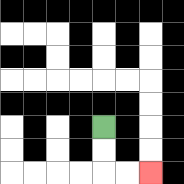{'start': '[4, 5]', 'end': '[6, 7]', 'path_directions': 'D,D,R,R', 'path_coordinates': '[[4, 5], [4, 6], [4, 7], [5, 7], [6, 7]]'}